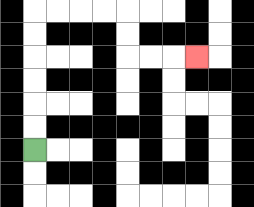{'start': '[1, 6]', 'end': '[8, 2]', 'path_directions': 'U,U,U,U,U,U,R,R,R,R,D,D,R,R,R', 'path_coordinates': '[[1, 6], [1, 5], [1, 4], [1, 3], [1, 2], [1, 1], [1, 0], [2, 0], [3, 0], [4, 0], [5, 0], [5, 1], [5, 2], [6, 2], [7, 2], [8, 2]]'}